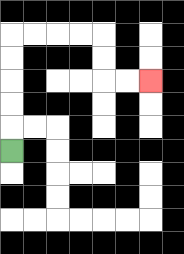{'start': '[0, 6]', 'end': '[6, 3]', 'path_directions': 'U,U,U,U,U,R,R,R,R,D,D,R,R', 'path_coordinates': '[[0, 6], [0, 5], [0, 4], [0, 3], [0, 2], [0, 1], [1, 1], [2, 1], [3, 1], [4, 1], [4, 2], [4, 3], [5, 3], [6, 3]]'}